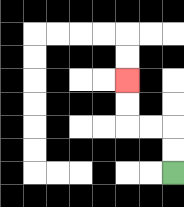{'start': '[7, 7]', 'end': '[5, 3]', 'path_directions': 'U,U,L,L,U,U', 'path_coordinates': '[[7, 7], [7, 6], [7, 5], [6, 5], [5, 5], [5, 4], [5, 3]]'}